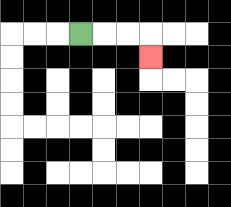{'start': '[3, 1]', 'end': '[6, 2]', 'path_directions': 'R,R,R,D', 'path_coordinates': '[[3, 1], [4, 1], [5, 1], [6, 1], [6, 2]]'}